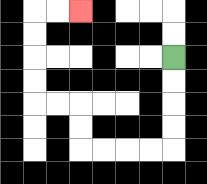{'start': '[7, 2]', 'end': '[3, 0]', 'path_directions': 'D,D,D,D,L,L,L,L,U,U,L,L,U,U,U,U,R,R', 'path_coordinates': '[[7, 2], [7, 3], [7, 4], [7, 5], [7, 6], [6, 6], [5, 6], [4, 6], [3, 6], [3, 5], [3, 4], [2, 4], [1, 4], [1, 3], [1, 2], [1, 1], [1, 0], [2, 0], [3, 0]]'}